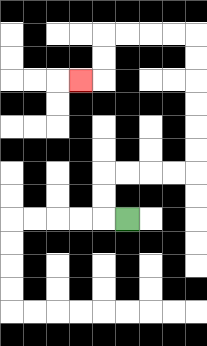{'start': '[5, 9]', 'end': '[3, 3]', 'path_directions': 'L,U,U,R,R,R,R,U,U,U,U,U,U,L,L,L,L,D,D,L', 'path_coordinates': '[[5, 9], [4, 9], [4, 8], [4, 7], [5, 7], [6, 7], [7, 7], [8, 7], [8, 6], [8, 5], [8, 4], [8, 3], [8, 2], [8, 1], [7, 1], [6, 1], [5, 1], [4, 1], [4, 2], [4, 3], [3, 3]]'}